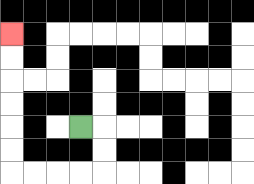{'start': '[3, 5]', 'end': '[0, 1]', 'path_directions': 'R,D,D,L,L,L,L,U,U,U,U,U,U', 'path_coordinates': '[[3, 5], [4, 5], [4, 6], [4, 7], [3, 7], [2, 7], [1, 7], [0, 7], [0, 6], [0, 5], [0, 4], [0, 3], [0, 2], [0, 1]]'}